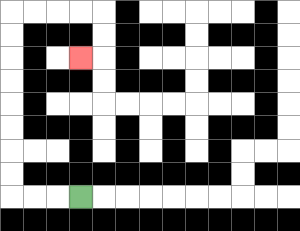{'start': '[3, 8]', 'end': '[3, 2]', 'path_directions': 'L,L,L,U,U,U,U,U,U,U,U,R,R,R,R,D,D,L', 'path_coordinates': '[[3, 8], [2, 8], [1, 8], [0, 8], [0, 7], [0, 6], [0, 5], [0, 4], [0, 3], [0, 2], [0, 1], [0, 0], [1, 0], [2, 0], [3, 0], [4, 0], [4, 1], [4, 2], [3, 2]]'}